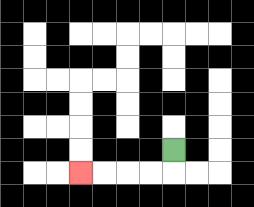{'start': '[7, 6]', 'end': '[3, 7]', 'path_directions': 'D,L,L,L,L', 'path_coordinates': '[[7, 6], [7, 7], [6, 7], [5, 7], [4, 7], [3, 7]]'}